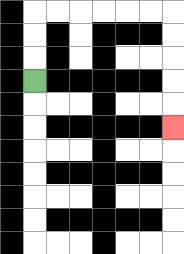{'start': '[1, 3]', 'end': '[7, 5]', 'path_directions': 'U,U,U,R,R,R,R,R,R,D,D,D,D,D', 'path_coordinates': '[[1, 3], [1, 2], [1, 1], [1, 0], [2, 0], [3, 0], [4, 0], [5, 0], [6, 0], [7, 0], [7, 1], [7, 2], [7, 3], [7, 4], [7, 5]]'}